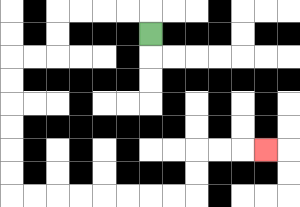{'start': '[6, 1]', 'end': '[11, 6]', 'path_directions': 'U,L,L,L,L,D,D,L,L,D,D,D,D,D,D,R,R,R,R,R,R,R,R,U,U,R,R,R', 'path_coordinates': '[[6, 1], [6, 0], [5, 0], [4, 0], [3, 0], [2, 0], [2, 1], [2, 2], [1, 2], [0, 2], [0, 3], [0, 4], [0, 5], [0, 6], [0, 7], [0, 8], [1, 8], [2, 8], [3, 8], [4, 8], [5, 8], [6, 8], [7, 8], [8, 8], [8, 7], [8, 6], [9, 6], [10, 6], [11, 6]]'}